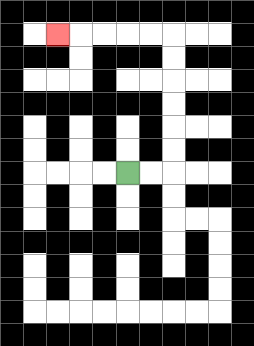{'start': '[5, 7]', 'end': '[2, 1]', 'path_directions': 'R,R,U,U,U,U,U,U,L,L,L,L,L', 'path_coordinates': '[[5, 7], [6, 7], [7, 7], [7, 6], [7, 5], [7, 4], [7, 3], [7, 2], [7, 1], [6, 1], [5, 1], [4, 1], [3, 1], [2, 1]]'}